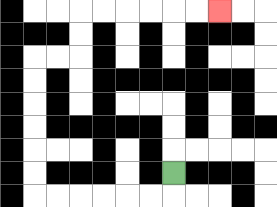{'start': '[7, 7]', 'end': '[9, 0]', 'path_directions': 'D,L,L,L,L,L,L,U,U,U,U,U,U,R,R,U,U,R,R,R,R,R,R', 'path_coordinates': '[[7, 7], [7, 8], [6, 8], [5, 8], [4, 8], [3, 8], [2, 8], [1, 8], [1, 7], [1, 6], [1, 5], [1, 4], [1, 3], [1, 2], [2, 2], [3, 2], [3, 1], [3, 0], [4, 0], [5, 0], [6, 0], [7, 0], [8, 0], [9, 0]]'}